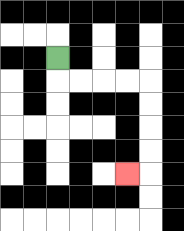{'start': '[2, 2]', 'end': '[5, 7]', 'path_directions': 'D,R,R,R,R,D,D,D,D,L', 'path_coordinates': '[[2, 2], [2, 3], [3, 3], [4, 3], [5, 3], [6, 3], [6, 4], [6, 5], [6, 6], [6, 7], [5, 7]]'}